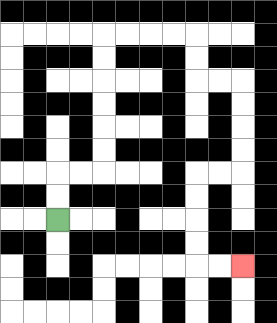{'start': '[2, 9]', 'end': '[10, 11]', 'path_directions': 'U,U,R,R,U,U,U,U,U,U,R,R,R,R,D,D,R,R,D,D,D,D,L,L,D,D,D,D,R,R', 'path_coordinates': '[[2, 9], [2, 8], [2, 7], [3, 7], [4, 7], [4, 6], [4, 5], [4, 4], [4, 3], [4, 2], [4, 1], [5, 1], [6, 1], [7, 1], [8, 1], [8, 2], [8, 3], [9, 3], [10, 3], [10, 4], [10, 5], [10, 6], [10, 7], [9, 7], [8, 7], [8, 8], [8, 9], [8, 10], [8, 11], [9, 11], [10, 11]]'}